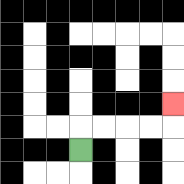{'start': '[3, 6]', 'end': '[7, 4]', 'path_directions': 'U,R,R,R,R,U', 'path_coordinates': '[[3, 6], [3, 5], [4, 5], [5, 5], [6, 5], [7, 5], [7, 4]]'}